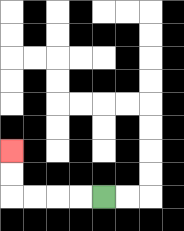{'start': '[4, 8]', 'end': '[0, 6]', 'path_directions': 'L,L,L,L,U,U', 'path_coordinates': '[[4, 8], [3, 8], [2, 8], [1, 8], [0, 8], [0, 7], [0, 6]]'}